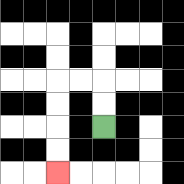{'start': '[4, 5]', 'end': '[2, 7]', 'path_directions': 'U,U,L,L,D,D,D,D', 'path_coordinates': '[[4, 5], [4, 4], [4, 3], [3, 3], [2, 3], [2, 4], [2, 5], [2, 6], [2, 7]]'}